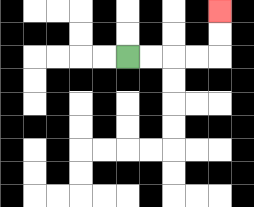{'start': '[5, 2]', 'end': '[9, 0]', 'path_directions': 'R,R,R,R,U,U', 'path_coordinates': '[[5, 2], [6, 2], [7, 2], [8, 2], [9, 2], [9, 1], [9, 0]]'}